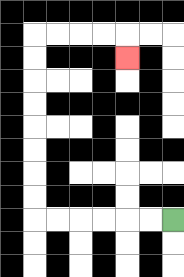{'start': '[7, 9]', 'end': '[5, 2]', 'path_directions': 'L,L,L,L,L,L,U,U,U,U,U,U,U,U,R,R,R,R,D', 'path_coordinates': '[[7, 9], [6, 9], [5, 9], [4, 9], [3, 9], [2, 9], [1, 9], [1, 8], [1, 7], [1, 6], [1, 5], [1, 4], [1, 3], [1, 2], [1, 1], [2, 1], [3, 1], [4, 1], [5, 1], [5, 2]]'}